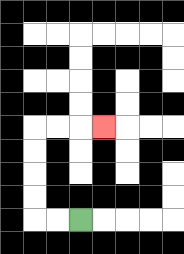{'start': '[3, 9]', 'end': '[4, 5]', 'path_directions': 'L,L,U,U,U,U,R,R,R', 'path_coordinates': '[[3, 9], [2, 9], [1, 9], [1, 8], [1, 7], [1, 6], [1, 5], [2, 5], [3, 5], [4, 5]]'}